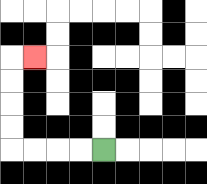{'start': '[4, 6]', 'end': '[1, 2]', 'path_directions': 'L,L,L,L,U,U,U,U,R', 'path_coordinates': '[[4, 6], [3, 6], [2, 6], [1, 6], [0, 6], [0, 5], [0, 4], [0, 3], [0, 2], [1, 2]]'}